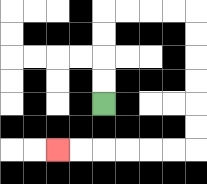{'start': '[4, 4]', 'end': '[2, 6]', 'path_directions': 'U,U,U,U,R,R,R,R,D,D,D,D,D,D,L,L,L,L,L,L', 'path_coordinates': '[[4, 4], [4, 3], [4, 2], [4, 1], [4, 0], [5, 0], [6, 0], [7, 0], [8, 0], [8, 1], [8, 2], [8, 3], [8, 4], [8, 5], [8, 6], [7, 6], [6, 6], [5, 6], [4, 6], [3, 6], [2, 6]]'}